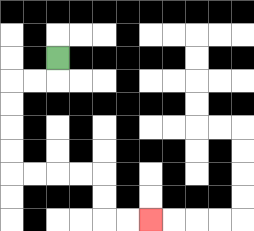{'start': '[2, 2]', 'end': '[6, 9]', 'path_directions': 'D,L,L,D,D,D,D,R,R,R,R,D,D,R,R', 'path_coordinates': '[[2, 2], [2, 3], [1, 3], [0, 3], [0, 4], [0, 5], [0, 6], [0, 7], [1, 7], [2, 7], [3, 7], [4, 7], [4, 8], [4, 9], [5, 9], [6, 9]]'}